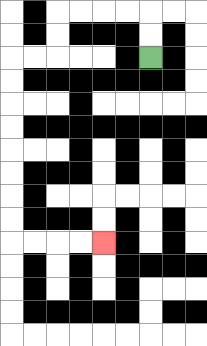{'start': '[6, 2]', 'end': '[4, 10]', 'path_directions': 'U,U,L,L,L,L,D,D,L,L,D,D,D,D,D,D,D,D,R,R,R,R', 'path_coordinates': '[[6, 2], [6, 1], [6, 0], [5, 0], [4, 0], [3, 0], [2, 0], [2, 1], [2, 2], [1, 2], [0, 2], [0, 3], [0, 4], [0, 5], [0, 6], [0, 7], [0, 8], [0, 9], [0, 10], [1, 10], [2, 10], [3, 10], [4, 10]]'}